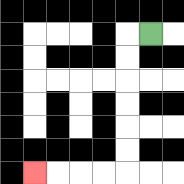{'start': '[6, 1]', 'end': '[1, 7]', 'path_directions': 'L,D,D,D,D,D,D,L,L,L,L', 'path_coordinates': '[[6, 1], [5, 1], [5, 2], [5, 3], [5, 4], [5, 5], [5, 6], [5, 7], [4, 7], [3, 7], [2, 7], [1, 7]]'}